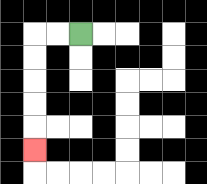{'start': '[3, 1]', 'end': '[1, 6]', 'path_directions': 'L,L,D,D,D,D,D', 'path_coordinates': '[[3, 1], [2, 1], [1, 1], [1, 2], [1, 3], [1, 4], [1, 5], [1, 6]]'}